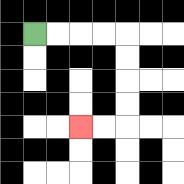{'start': '[1, 1]', 'end': '[3, 5]', 'path_directions': 'R,R,R,R,D,D,D,D,L,L', 'path_coordinates': '[[1, 1], [2, 1], [3, 1], [4, 1], [5, 1], [5, 2], [5, 3], [5, 4], [5, 5], [4, 5], [3, 5]]'}